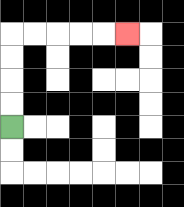{'start': '[0, 5]', 'end': '[5, 1]', 'path_directions': 'U,U,U,U,R,R,R,R,R', 'path_coordinates': '[[0, 5], [0, 4], [0, 3], [0, 2], [0, 1], [1, 1], [2, 1], [3, 1], [4, 1], [5, 1]]'}